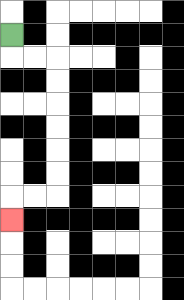{'start': '[0, 1]', 'end': '[0, 9]', 'path_directions': 'D,R,R,D,D,D,D,D,D,L,L,D', 'path_coordinates': '[[0, 1], [0, 2], [1, 2], [2, 2], [2, 3], [2, 4], [2, 5], [2, 6], [2, 7], [2, 8], [1, 8], [0, 8], [0, 9]]'}